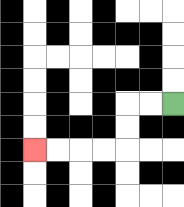{'start': '[7, 4]', 'end': '[1, 6]', 'path_directions': 'L,L,D,D,L,L,L,L', 'path_coordinates': '[[7, 4], [6, 4], [5, 4], [5, 5], [5, 6], [4, 6], [3, 6], [2, 6], [1, 6]]'}